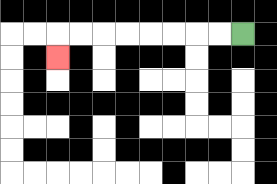{'start': '[10, 1]', 'end': '[2, 2]', 'path_directions': 'L,L,L,L,L,L,L,L,D', 'path_coordinates': '[[10, 1], [9, 1], [8, 1], [7, 1], [6, 1], [5, 1], [4, 1], [3, 1], [2, 1], [2, 2]]'}